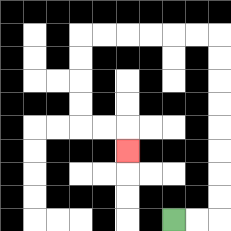{'start': '[7, 9]', 'end': '[5, 6]', 'path_directions': 'R,R,U,U,U,U,U,U,U,U,L,L,L,L,L,L,D,D,D,D,R,R,D', 'path_coordinates': '[[7, 9], [8, 9], [9, 9], [9, 8], [9, 7], [9, 6], [9, 5], [9, 4], [9, 3], [9, 2], [9, 1], [8, 1], [7, 1], [6, 1], [5, 1], [4, 1], [3, 1], [3, 2], [3, 3], [3, 4], [3, 5], [4, 5], [5, 5], [5, 6]]'}